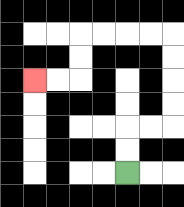{'start': '[5, 7]', 'end': '[1, 3]', 'path_directions': 'U,U,R,R,U,U,U,U,L,L,L,L,D,D,L,L', 'path_coordinates': '[[5, 7], [5, 6], [5, 5], [6, 5], [7, 5], [7, 4], [7, 3], [7, 2], [7, 1], [6, 1], [5, 1], [4, 1], [3, 1], [3, 2], [3, 3], [2, 3], [1, 3]]'}